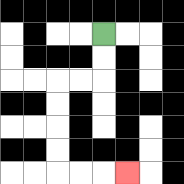{'start': '[4, 1]', 'end': '[5, 7]', 'path_directions': 'D,D,L,L,D,D,D,D,R,R,R', 'path_coordinates': '[[4, 1], [4, 2], [4, 3], [3, 3], [2, 3], [2, 4], [2, 5], [2, 6], [2, 7], [3, 7], [4, 7], [5, 7]]'}